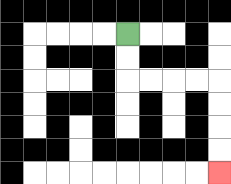{'start': '[5, 1]', 'end': '[9, 7]', 'path_directions': 'D,D,R,R,R,R,D,D,D,D', 'path_coordinates': '[[5, 1], [5, 2], [5, 3], [6, 3], [7, 3], [8, 3], [9, 3], [9, 4], [9, 5], [9, 6], [9, 7]]'}